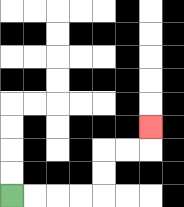{'start': '[0, 8]', 'end': '[6, 5]', 'path_directions': 'R,R,R,R,U,U,R,R,U', 'path_coordinates': '[[0, 8], [1, 8], [2, 8], [3, 8], [4, 8], [4, 7], [4, 6], [5, 6], [6, 6], [6, 5]]'}